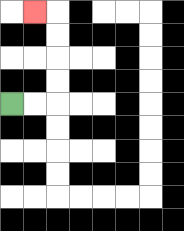{'start': '[0, 4]', 'end': '[1, 0]', 'path_directions': 'R,R,U,U,U,U,L', 'path_coordinates': '[[0, 4], [1, 4], [2, 4], [2, 3], [2, 2], [2, 1], [2, 0], [1, 0]]'}